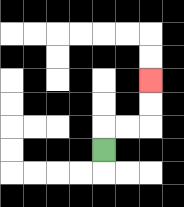{'start': '[4, 6]', 'end': '[6, 3]', 'path_directions': 'U,R,R,U,U', 'path_coordinates': '[[4, 6], [4, 5], [5, 5], [6, 5], [6, 4], [6, 3]]'}